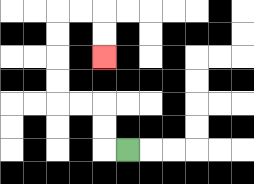{'start': '[5, 6]', 'end': '[4, 2]', 'path_directions': 'L,U,U,L,L,U,U,U,U,R,R,D,D', 'path_coordinates': '[[5, 6], [4, 6], [4, 5], [4, 4], [3, 4], [2, 4], [2, 3], [2, 2], [2, 1], [2, 0], [3, 0], [4, 0], [4, 1], [4, 2]]'}